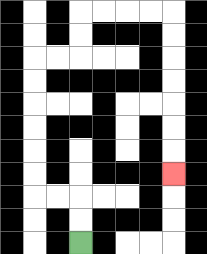{'start': '[3, 10]', 'end': '[7, 7]', 'path_directions': 'U,U,L,L,U,U,U,U,U,U,R,R,U,U,R,R,R,R,D,D,D,D,D,D,D', 'path_coordinates': '[[3, 10], [3, 9], [3, 8], [2, 8], [1, 8], [1, 7], [1, 6], [1, 5], [1, 4], [1, 3], [1, 2], [2, 2], [3, 2], [3, 1], [3, 0], [4, 0], [5, 0], [6, 0], [7, 0], [7, 1], [7, 2], [7, 3], [7, 4], [7, 5], [7, 6], [7, 7]]'}